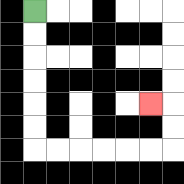{'start': '[1, 0]', 'end': '[6, 4]', 'path_directions': 'D,D,D,D,D,D,R,R,R,R,R,R,U,U,L', 'path_coordinates': '[[1, 0], [1, 1], [1, 2], [1, 3], [1, 4], [1, 5], [1, 6], [2, 6], [3, 6], [4, 6], [5, 6], [6, 6], [7, 6], [7, 5], [7, 4], [6, 4]]'}